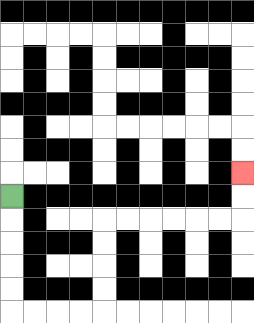{'start': '[0, 8]', 'end': '[10, 7]', 'path_directions': 'D,D,D,D,D,R,R,R,R,U,U,U,U,R,R,R,R,R,R,U,U', 'path_coordinates': '[[0, 8], [0, 9], [0, 10], [0, 11], [0, 12], [0, 13], [1, 13], [2, 13], [3, 13], [4, 13], [4, 12], [4, 11], [4, 10], [4, 9], [5, 9], [6, 9], [7, 9], [8, 9], [9, 9], [10, 9], [10, 8], [10, 7]]'}